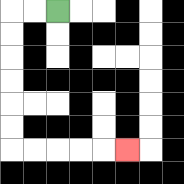{'start': '[2, 0]', 'end': '[5, 6]', 'path_directions': 'L,L,D,D,D,D,D,D,R,R,R,R,R', 'path_coordinates': '[[2, 0], [1, 0], [0, 0], [0, 1], [0, 2], [0, 3], [0, 4], [0, 5], [0, 6], [1, 6], [2, 6], [3, 6], [4, 6], [5, 6]]'}